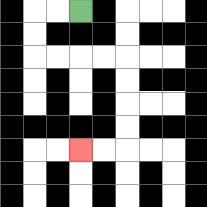{'start': '[3, 0]', 'end': '[3, 6]', 'path_directions': 'L,L,D,D,R,R,R,R,D,D,D,D,L,L', 'path_coordinates': '[[3, 0], [2, 0], [1, 0], [1, 1], [1, 2], [2, 2], [3, 2], [4, 2], [5, 2], [5, 3], [5, 4], [5, 5], [5, 6], [4, 6], [3, 6]]'}